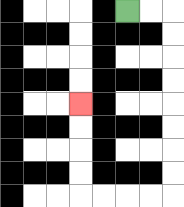{'start': '[5, 0]', 'end': '[3, 4]', 'path_directions': 'R,R,D,D,D,D,D,D,D,D,L,L,L,L,U,U,U,U', 'path_coordinates': '[[5, 0], [6, 0], [7, 0], [7, 1], [7, 2], [7, 3], [7, 4], [7, 5], [7, 6], [7, 7], [7, 8], [6, 8], [5, 8], [4, 8], [3, 8], [3, 7], [3, 6], [3, 5], [3, 4]]'}